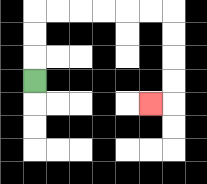{'start': '[1, 3]', 'end': '[6, 4]', 'path_directions': 'U,U,U,R,R,R,R,R,R,D,D,D,D,L', 'path_coordinates': '[[1, 3], [1, 2], [1, 1], [1, 0], [2, 0], [3, 0], [4, 0], [5, 0], [6, 0], [7, 0], [7, 1], [7, 2], [7, 3], [7, 4], [6, 4]]'}